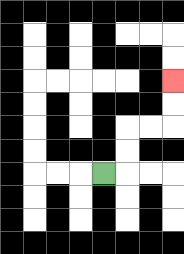{'start': '[4, 7]', 'end': '[7, 3]', 'path_directions': 'R,U,U,R,R,U,U', 'path_coordinates': '[[4, 7], [5, 7], [5, 6], [5, 5], [6, 5], [7, 5], [7, 4], [7, 3]]'}